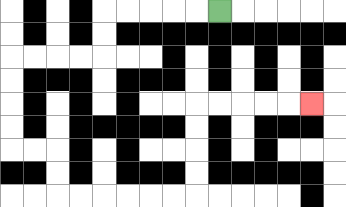{'start': '[9, 0]', 'end': '[13, 4]', 'path_directions': 'L,L,L,L,L,D,D,L,L,L,L,D,D,D,D,R,R,D,D,R,R,R,R,R,R,U,U,U,U,R,R,R,R,R', 'path_coordinates': '[[9, 0], [8, 0], [7, 0], [6, 0], [5, 0], [4, 0], [4, 1], [4, 2], [3, 2], [2, 2], [1, 2], [0, 2], [0, 3], [0, 4], [0, 5], [0, 6], [1, 6], [2, 6], [2, 7], [2, 8], [3, 8], [4, 8], [5, 8], [6, 8], [7, 8], [8, 8], [8, 7], [8, 6], [8, 5], [8, 4], [9, 4], [10, 4], [11, 4], [12, 4], [13, 4]]'}